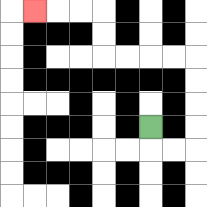{'start': '[6, 5]', 'end': '[1, 0]', 'path_directions': 'D,R,R,U,U,U,U,L,L,L,L,U,U,L,L,L', 'path_coordinates': '[[6, 5], [6, 6], [7, 6], [8, 6], [8, 5], [8, 4], [8, 3], [8, 2], [7, 2], [6, 2], [5, 2], [4, 2], [4, 1], [4, 0], [3, 0], [2, 0], [1, 0]]'}